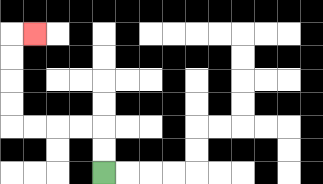{'start': '[4, 7]', 'end': '[1, 1]', 'path_directions': 'U,U,L,L,L,L,U,U,U,U,R', 'path_coordinates': '[[4, 7], [4, 6], [4, 5], [3, 5], [2, 5], [1, 5], [0, 5], [0, 4], [0, 3], [0, 2], [0, 1], [1, 1]]'}